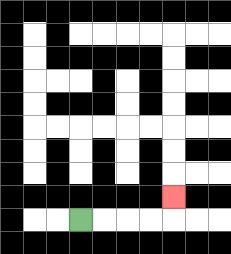{'start': '[3, 9]', 'end': '[7, 8]', 'path_directions': 'R,R,R,R,U', 'path_coordinates': '[[3, 9], [4, 9], [5, 9], [6, 9], [7, 9], [7, 8]]'}